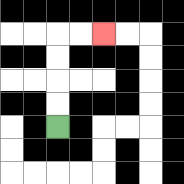{'start': '[2, 5]', 'end': '[4, 1]', 'path_directions': 'U,U,U,U,R,R', 'path_coordinates': '[[2, 5], [2, 4], [2, 3], [2, 2], [2, 1], [3, 1], [4, 1]]'}